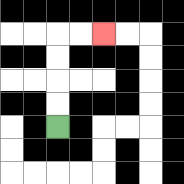{'start': '[2, 5]', 'end': '[4, 1]', 'path_directions': 'U,U,U,U,R,R', 'path_coordinates': '[[2, 5], [2, 4], [2, 3], [2, 2], [2, 1], [3, 1], [4, 1]]'}